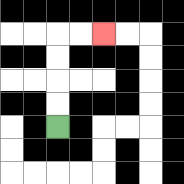{'start': '[2, 5]', 'end': '[4, 1]', 'path_directions': 'U,U,U,U,R,R', 'path_coordinates': '[[2, 5], [2, 4], [2, 3], [2, 2], [2, 1], [3, 1], [4, 1]]'}